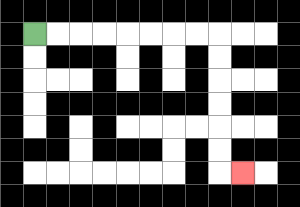{'start': '[1, 1]', 'end': '[10, 7]', 'path_directions': 'R,R,R,R,R,R,R,R,D,D,D,D,D,D,R', 'path_coordinates': '[[1, 1], [2, 1], [3, 1], [4, 1], [5, 1], [6, 1], [7, 1], [8, 1], [9, 1], [9, 2], [9, 3], [9, 4], [9, 5], [9, 6], [9, 7], [10, 7]]'}